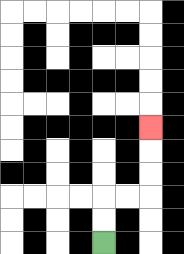{'start': '[4, 10]', 'end': '[6, 5]', 'path_directions': 'U,U,R,R,U,U,U', 'path_coordinates': '[[4, 10], [4, 9], [4, 8], [5, 8], [6, 8], [6, 7], [6, 6], [6, 5]]'}